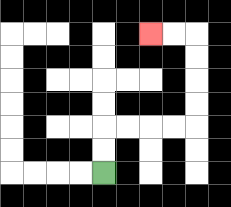{'start': '[4, 7]', 'end': '[6, 1]', 'path_directions': 'U,U,R,R,R,R,U,U,U,U,L,L', 'path_coordinates': '[[4, 7], [4, 6], [4, 5], [5, 5], [6, 5], [7, 5], [8, 5], [8, 4], [8, 3], [8, 2], [8, 1], [7, 1], [6, 1]]'}